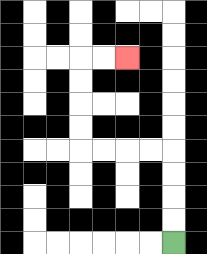{'start': '[7, 10]', 'end': '[5, 2]', 'path_directions': 'U,U,U,U,L,L,L,L,U,U,U,U,R,R', 'path_coordinates': '[[7, 10], [7, 9], [7, 8], [7, 7], [7, 6], [6, 6], [5, 6], [4, 6], [3, 6], [3, 5], [3, 4], [3, 3], [3, 2], [4, 2], [5, 2]]'}